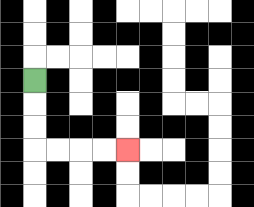{'start': '[1, 3]', 'end': '[5, 6]', 'path_directions': 'D,D,D,R,R,R,R', 'path_coordinates': '[[1, 3], [1, 4], [1, 5], [1, 6], [2, 6], [3, 6], [4, 6], [5, 6]]'}